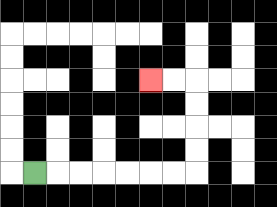{'start': '[1, 7]', 'end': '[6, 3]', 'path_directions': 'R,R,R,R,R,R,R,U,U,U,U,L,L', 'path_coordinates': '[[1, 7], [2, 7], [3, 7], [4, 7], [5, 7], [6, 7], [7, 7], [8, 7], [8, 6], [8, 5], [8, 4], [8, 3], [7, 3], [6, 3]]'}